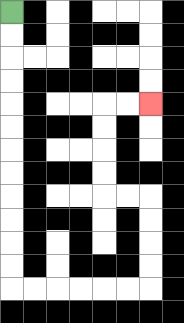{'start': '[0, 0]', 'end': '[6, 4]', 'path_directions': 'D,D,D,D,D,D,D,D,D,D,D,D,R,R,R,R,R,R,U,U,U,U,L,L,U,U,U,U,R,R', 'path_coordinates': '[[0, 0], [0, 1], [0, 2], [0, 3], [0, 4], [0, 5], [0, 6], [0, 7], [0, 8], [0, 9], [0, 10], [0, 11], [0, 12], [1, 12], [2, 12], [3, 12], [4, 12], [5, 12], [6, 12], [6, 11], [6, 10], [6, 9], [6, 8], [5, 8], [4, 8], [4, 7], [4, 6], [4, 5], [4, 4], [5, 4], [6, 4]]'}